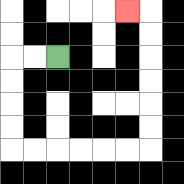{'start': '[2, 2]', 'end': '[5, 0]', 'path_directions': 'L,L,D,D,D,D,R,R,R,R,R,R,U,U,U,U,U,U,L', 'path_coordinates': '[[2, 2], [1, 2], [0, 2], [0, 3], [0, 4], [0, 5], [0, 6], [1, 6], [2, 6], [3, 6], [4, 6], [5, 6], [6, 6], [6, 5], [6, 4], [6, 3], [6, 2], [6, 1], [6, 0], [5, 0]]'}